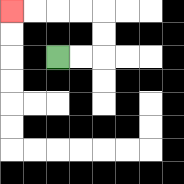{'start': '[2, 2]', 'end': '[0, 0]', 'path_directions': 'R,R,U,U,L,L,L,L', 'path_coordinates': '[[2, 2], [3, 2], [4, 2], [4, 1], [4, 0], [3, 0], [2, 0], [1, 0], [0, 0]]'}